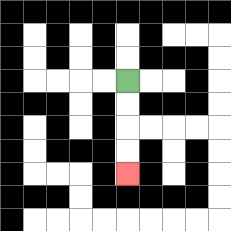{'start': '[5, 3]', 'end': '[5, 7]', 'path_directions': 'D,D,D,D', 'path_coordinates': '[[5, 3], [5, 4], [5, 5], [5, 6], [5, 7]]'}